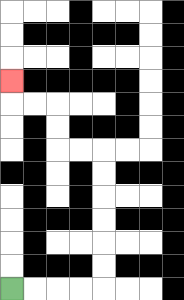{'start': '[0, 12]', 'end': '[0, 3]', 'path_directions': 'R,R,R,R,U,U,U,U,U,U,L,L,U,U,L,L,U', 'path_coordinates': '[[0, 12], [1, 12], [2, 12], [3, 12], [4, 12], [4, 11], [4, 10], [4, 9], [4, 8], [4, 7], [4, 6], [3, 6], [2, 6], [2, 5], [2, 4], [1, 4], [0, 4], [0, 3]]'}